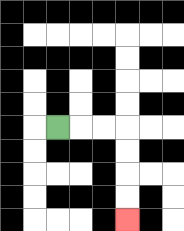{'start': '[2, 5]', 'end': '[5, 9]', 'path_directions': 'R,R,R,D,D,D,D', 'path_coordinates': '[[2, 5], [3, 5], [4, 5], [5, 5], [5, 6], [5, 7], [5, 8], [5, 9]]'}